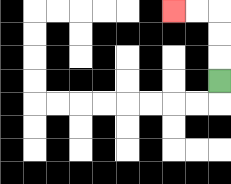{'start': '[9, 3]', 'end': '[7, 0]', 'path_directions': 'U,U,U,L,L', 'path_coordinates': '[[9, 3], [9, 2], [9, 1], [9, 0], [8, 0], [7, 0]]'}